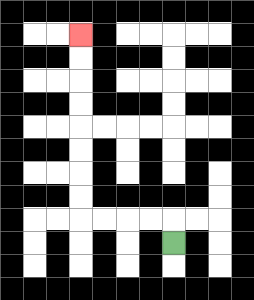{'start': '[7, 10]', 'end': '[3, 1]', 'path_directions': 'U,L,L,L,L,U,U,U,U,U,U,U,U', 'path_coordinates': '[[7, 10], [7, 9], [6, 9], [5, 9], [4, 9], [3, 9], [3, 8], [3, 7], [3, 6], [3, 5], [3, 4], [3, 3], [3, 2], [3, 1]]'}